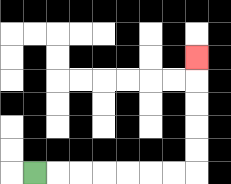{'start': '[1, 7]', 'end': '[8, 2]', 'path_directions': 'R,R,R,R,R,R,R,U,U,U,U,U', 'path_coordinates': '[[1, 7], [2, 7], [3, 7], [4, 7], [5, 7], [6, 7], [7, 7], [8, 7], [8, 6], [8, 5], [8, 4], [8, 3], [8, 2]]'}